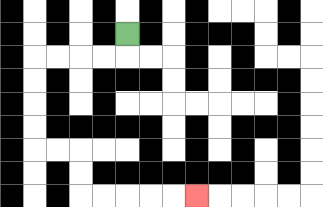{'start': '[5, 1]', 'end': '[8, 8]', 'path_directions': 'D,L,L,L,L,D,D,D,D,R,R,D,D,R,R,R,R,R', 'path_coordinates': '[[5, 1], [5, 2], [4, 2], [3, 2], [2, 2], [1, 2], [1, 3], [1, 4], [1, 5], [1, 6], [2, 6], [3, 6], [3, 7], [3, 8], [4, 8], [5, 8], [6, 8], [7, 8], [8, 8]]'}